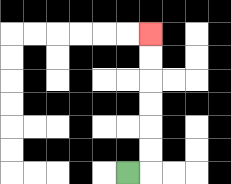{'start': '[5, 7]', 'end': '[6, 1]', 'path_directions': 'R,U,U,U,U,U,U', 'path_coordinates': '[[5, 7], [6, 7], [6, 6], [6, 5], [6, 4], [6, 3], [6, 2], [6, 1]]'}